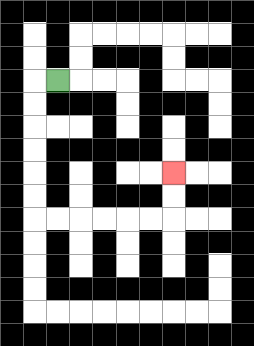{'start': '[2, 3]', 'end': '[7, 7]', 'path_directions': 'L,D,D,D,D,D,D,R,R,R,R,R,R,U,U', 'path_coordinates': '[[2, 3], [1, 3], [1, 4], [1, 5], [1, 6], [1, 7], [1, 8], [1, 9], [2, 9], [3, 9], [4, 9], [5, 9], [6, 9], [7, 9], [7, 8], [7, 7]]'}